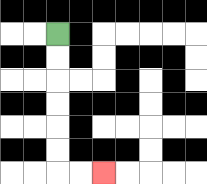{'start': '[2, 1]', 'end': '[4, 7]', 'path_directions': 'D,D,D,D,D,D,R,R', 'path_coordinates': '[[2, 1], [2, 2], [2, 3], [2, 4], [2, 5], [2, 6], [2, 7], [3, 7], [4, 7]]'}